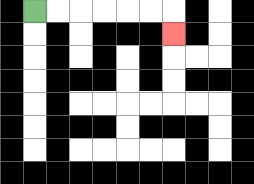{'start': '[1, 0]', 'end': '[7, 1]', 'path_directions': 'R,R,R,R,R,R,D', 'path_coordinates': '[[1, 0], [2, 0], [3, 0], [4, 0], [5, 0], [6, 0], [7, 0], [7, 1]]'}